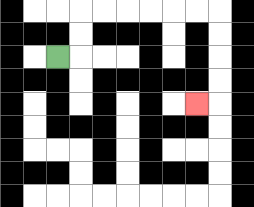{'start': '[2, 2]', 'end': '[8, 4]', 'path_directions': 'R,U,U,R,R,R,R,R,R,D,D,D,D,L', 'path_coordinates': '[[2, 2], [3, 2], [3, 1], [3, 0], [4, 0], [5, 0], [6, 0], [7, 0], [8, 0], [9, 0], [9, 1], [9, 2], [9, 3], [9, 4], [8, 4]]'}